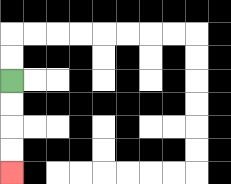{'start': '[0, 3]', 'end': '[0, 7]', 'path_directions': 'D,D,D,D', 'path_coordinates': '[[0, 3], [0, 4], [0, 5], [0, 6], [0, 7]]'}